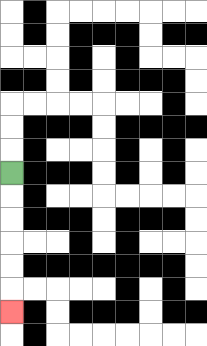{'start': '[0, 7]', 'end': '[0, 13]', 'path_directions': 'D,D,D,D,D,D', 'path_coordinates': '[[0, 7], [0, 8], [0, 9], [0, 10], [0, 11], [0, 12], [0, 13]]'}